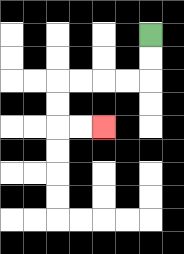{'start': '[6, 1]', 'end': '[4, 5]', 'path_directions': 'D,D,L,L,L,L,D,D,R,R', 'path_coordinates': '[[6, 1], [6, 2], [6, 3], [5, 3], [4, 3], [3, 3], [2, 3], [2, 4], [2, 5], [3, 5], [4, 5]]'}